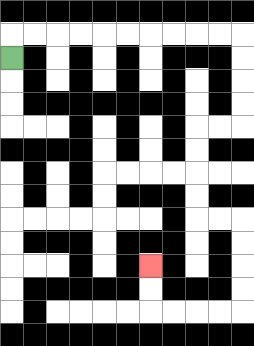{'start': '[0, 2]', 'end': '[6, 11]', 'path_directions': 'U,R,R,R,R,R,R,R,R,R,R,D,D,D,D,L,L,D,D,D,D,R,R,D,D,D,D,L,L,L,L,U,U', 'path_coordinates': '[[0, 2], [0, 1], [1, 1], [2, 1], [3, 1], [4, 1], [5, 1], [6, 1], [7, 1], [8, 1], [9, 1], [10, 1], [10, 2], [10, 3], [10, 4], [10, 5], [9, 5], [8, 5], [8, 6], [8, 7], [8, 8], [8, 9], [9, 9], [10, 9], [10, 10], [10, 11], [10, 12], [10, 13], [9, 13], [8, 13], [7, 13], [6, 13], [6, 12], [6, 11]]'}